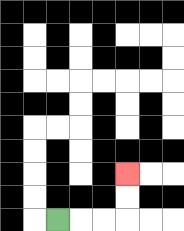{'start': '[2, 9]', 'end': '[5, 7]', 'path_directions': 'R,R,R,U,U', 'path_coordinates': '[[2, 9], [3, 9], [4, 9], [5, 9], [5, 8], [5, 7]]'}